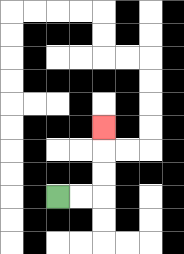{'start': '[2, 8]', 'end': '[4, 5]', 'path_directions': 'R,R,U,U,U', 'path_coordinates': '[[2, 8], [3, 8], [4, 8], [4, 7], [4, 6], [4, 5]]'}